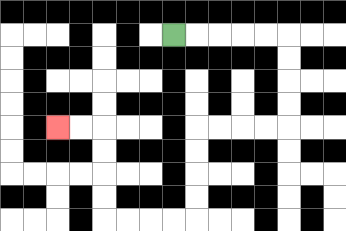{'start': '[7, 1]', 'end': '[2, 5]', 'path_directions': 'R,R,R,R,R,D,D,D,D,L,L,L,L,D,D,D,D,L,L,L,L,U,U,U,U,L,L', 'path_coordinates': '[[7, 1], [8, 1], [9, 1], [10, 1], [11, 1], [12, 1], [12, 2], [12, 3], [12, 4], [12, 5], [11, 5], [10, 5], [9, 5], [8, 5], [8, 6], [8, 7], [8, 8], [8, 9], [7, 9], [6, 9], [5, 9], [4, 9], [4, 8], [4, 7], [4, 6], [4, 5], [3, 5], [2, 5]]'}